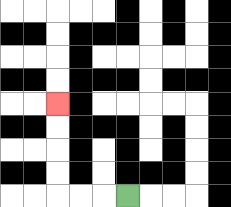{'start': '[5, 8]', 'end': '[2, 4]', 'path_directions': 'L,L,L,U,U,U,U', 'path_coordinates': '[[5, 8], [4, 8], [3, 8], [2, 8], [2, 7], [2, 6], [2, 5], [2, 4]]'}